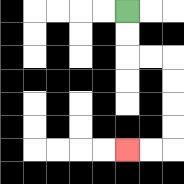{'start': '[5, 0]', 'end': '[5, 6]', 'path_directions': 'D,D,R,R,D,D,D,D,L,L', 'path_coordinates': '[[5, 0], [5, 1], [5, 2], [6, 2], [7, 2], [7, 3], [7, 4], [7, 5], [7, 6], [6, 6], [5, 6]]'}